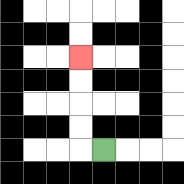{'start': '[4, 6]', 'end': '[3, 2]', 'path_directions': 'L,U,U,U,U', 'path_coordinates': '[[4, 6], [3, 6], [3, 5], [3, 4], [3, 3], [3, 2]]'}